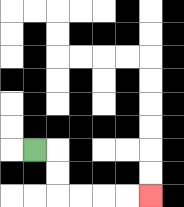{'start': '[1, 6]', 'end': '[6, 8]', 'path_directions': 'R,D,D,R,R,R,R', 'path_coordinates': '[[1, 6], [2, 6], [2, 7], [2, 8], [3, 8], [4, 8], [5, 8], [6, 8]]'}